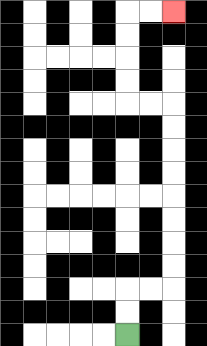{'start': '[5, 14]', 'end': '[7, 0]', 'path_directions': 'U,U,R,R,U,U,U,U,U,U,U,U,L,L,U,U,U,U,R,R', 'path_coordinates': '[[5, 14], [5, 13], [5, 12], [6, 12], [7, 12], [7, 11], [7, 10], [7, 9], [7, 8], [7, 7], [7, 6], [7, 5], [7, 4], [6, 4], [5, 4], [5, 3], [5, 2], [5, 1], [5, 0], [6, 0], [7, 0]]'}